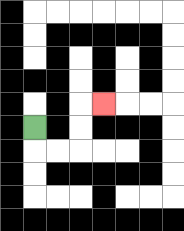{'start': '[1, 5]', 'end': '[4, 4]', 'path_directions': 'D,R,R,U,U,R', 'path_coordinates': '[[1, 5], [1, 6], [2, 6], [3, 6], [3, 5], [3, 4], [4, 4]]'}